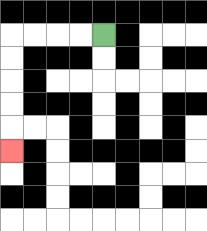{'start': '[4, 1]', 'end': '[0, 6]', 'path_directions': 'L,L,L,L,D,D,D,D,D', 'path_coordinates': '[[4, 1], [3, 1], [2, 1], [1, 1], [0, 1], [0, 2], [0, 3], [0, 4], [0, 5], [0, 6]]'}